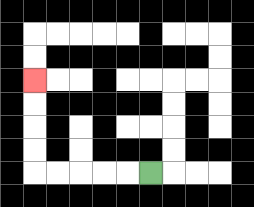{'start': '[6, 7]', 'end': '[1, 3]', 'path_directions': 'L,L,L,L,L,U,U,U,U', 'path_coordinates': '[[6, 7], [5, 7], [4, 7], [3, 7], [2, 7], [1, 7], [1, 6], [1, 5], [1, 4], [1, 3]]'}